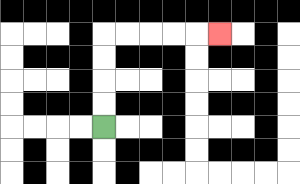{'start': '[4, 5]', 'end': '[9, 1]', 'path_directions': 'U,U,U,U,R,R,R,R,R', 'path_coordinates': '[[4, 5], [4, 4], [4, 3], [4, 2], [4, 1], [5, 1], [6, 1], [7, 1], [8, 1], [9, 1]]'}